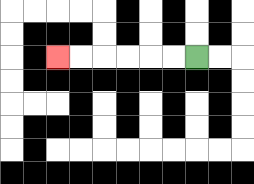{'start': '[8, 2]', 'end': '[2, 2]', 'path_directions': 'L,L,L,L,L,L', 'path_coordinates': '[[8, 2], [7, 2], [6, 2], [5, 2], [4, 2], [3, 2], [2, 2]]'}